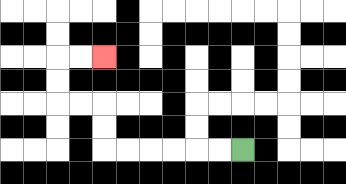{'start': '[10, 6]', 'end': '[4, 2]', 'path_directions': 'L,L,L,L,L,L,U,U,L,L,U,U,R,R', 'path_coordinates': '[[10, 6], [9, 6], [8, 6], [7, 6], [6, 6], [5, 6], [4, 6], [4, 5], [4, 4], [3, 4], [2, 4], [2, 3], [2, 2], [3, 2], [4, 2]]'}